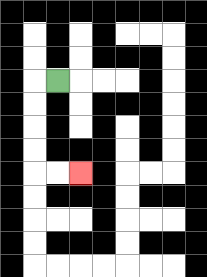{'start': '[2, 3]', 'end': '[3, 7]', 'path_directions': 'L,D,D,D,D,R,R', 'path_coordinates': '[[2, 3], [1, 3], [1, 4], [1, 5], [1, 6], [1, 7], [2, 7], [3, 7]]'}